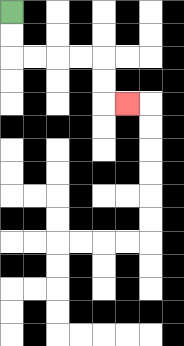{'start': '[0, 0]', 'end': '[5, 4]', 'path_directions': 'D,D,R,R,R,R,D,D,R', 'path_coordinates': '[[0, 0], [0, 1], [0, 2], [1, 2], [2, 2], [3, 2], [4, 2], [4, 3], [4, 4], [5, 4]]'}